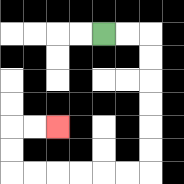{'start': '[4, 1]', 'end': '[2, 5]', 'path_directions': 'R,R,D,D,D,D,D,D,L,L,L,L,L,L,U,U,R,R', 'path_coordinates': '[[4, 1], [5, 1], [6, 1], [6, 2], [6, 3], [6, 4], [6, 5], [6, 6], [6, 7], [5, 7], [4, 7], [3, 7], [2, 7], [1, 7], [0, 7], [0, 6], [0, 5], [1, 5], [2, 5]]'}